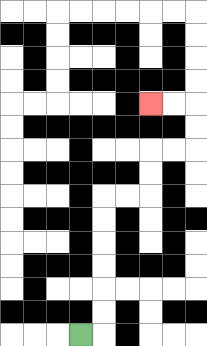{'start': '[3, 14]', 'end': '[6, 4]', 'path_directions': 'R,U,U,U,U,U,U,R,R,U,U,R,R,U,U,L,L', 'path_coordinates': '[[3, 14], [4, 14], [4, 13], [4, 12], [4, 11], [4, 10], [4, 9], [4, 8], [5, 8], [6, 8], [6, 7], [6, 6], [7, 6], [8, 6], [8, 5], [8, 4], [7, 4], [6, 4]]'}